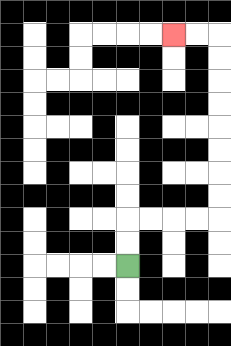{'start': '[5, 11]', 'end': '[7, 1]', 'path_directions': 'U,U,R,R,R,R,U,U,U,U,U,U,U,U,L,L', 'path_coordinates': '[[5, 11], [5, 10], [5, 9], [6, 9], [7, 9], [8, 9], [9, 9], [9, 8], [9, 7], [9, 6], [9, 5], [9, 4], [9, 3], [9, 2], [9, 1], [8, 1], [7, 1]]'}